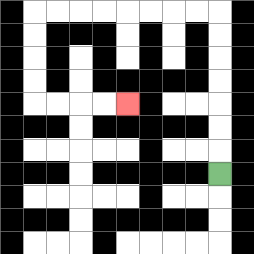{'start': '[9, 7]', 'end': '[5, 4]', 'path_directions': 'U,U,U,U,U,U,U,L,L,L,L,L,L,L,L,D,D,D,D,R,R,R,R', 'path_coordinates': '[[9, 7], [9, 6], [9, 5], [9, 4], [9, 3], [9, 2], [9, 1], [9, 0], [8, 0], [7, 0], [6, 0], [5, 0], [4, 0], [3, 0], [2, 0], [1, 0], [1, 1], [1, 2], [1, 3], [1, 4], [2, 4], [3, 4], [4, 4], [5, 4]]'}